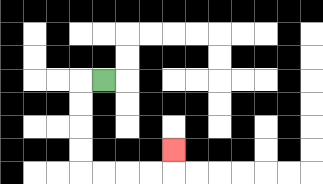{'start': '[4, 3]', 'end': '[7, 6]', 'path_directions': 'L,D,D,D,D,R,R,R,R,U', 'path_coordinates': '[[4, 3], [3, 3], [3, 4], [3, 5], [3, 6], [3, 7], [4, 7], [5, 7], [6, 7], [7, 7], [7, 6]]'}